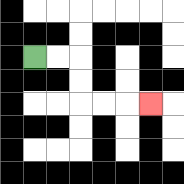{'start': '[1, 2]', 'end': '[6, 4]', 'path_directions': 'R,R,D,D,R,R,R', 'path_coordinates': '[[1, 2], [2, 2], [3, 2], [3, 3], [3, 4], [4, 4], [5, 4], [6, 4]]'}